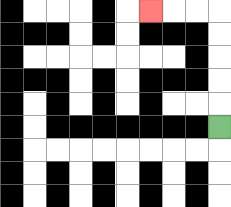{'start': '[9, 5]', 'end': '[6, 0]', 'path_directions': 'U,U,U,U,U,L,L,L', 'path_coordinates': '[[9, 5], [9, 4], [9, 3], [9, 2], [9, 1], [9, 0], [8, 0], [7, 0], [6, 0]]'}